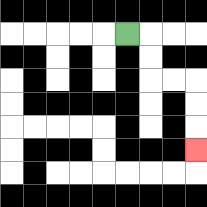{'start': '[5, 1]', 'end': '[8, 6]', 'path_directions': 'R,D,D,R,R,D,D,D', 'path_coordinates': '[[5, 1], [6, 1], [6, 2], [6, 3], [7, 3], [8, 3], [8, 4], [8, 5], [8, 6]]'}